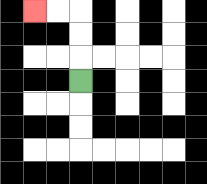{'start': '[3, 3]', 'end': '[1, 0]', 'path_directions': 'U,U,U,L,L', 'path_coordinates': '[[3, 3], [3, 2], [3, 1], [3, 0], [2, 0], [1, 0]]'}